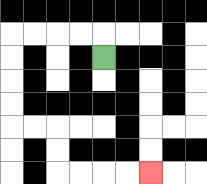{'start': '[4, 2]', 'end': '[6, 7]', 'path_directions': 'U,L,L,L,L,D,D,D,D,R,R,D,D,R,R,R,R', 'path_coordinates': '[[4, 2], [4, 1], [3, 1], [2, 1], [1, 1], [0, 1], [0, 2], [0, 3], [0, 4], [0, 5], [1, 5], [2, 5], [2, 6], [2, 7], [3, 7], [4, 7], [5, 7], [6, 7]]'}